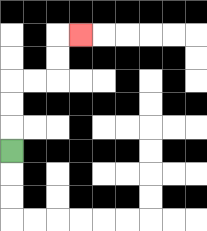{'start': '[0, 6]', 'end': '[3, 1]', 'path_directions': 'U,U,U,R,R,U,U,R', 'path_coordinates': '[[0, 6], [0, 5], [0, 4], [0, 3], [1, 3], [2, 3], [2, 2], [2, 1], [3, 1]]'}